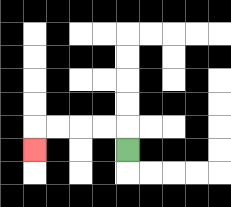{'start': '[5, 6]', 'end': '[1, 6]', 'path_directions': 'U,L,L,L,L,D', 'path_coordinates': '[[5, 6], [5, 5], [4, 5], [3, 5], [2, 5], [1, 5], [1, 6]]'}